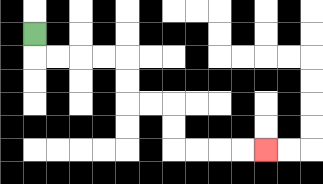{'start': '[1, 1]', 'end': '[11, 6]', 'path_directions': 'D,R,R,R,R,D,D,R,R,D,D,R,R,R,R', 'path_coordinates': '[[1, 1], [1, 2], [2, 2], [3, 2], [4, 2], [5, 2], [5, 3], [5, 4], [6, 4], [7, 4], [7, 5], [7, 6], [8, 6], [9, 6], [10, 6], [11, 6]]'}